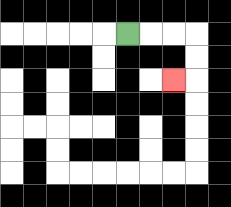{'start': '[5, 1]', 'end': '[7, 3]', 'path_directions': 'R,R,R,D,D,L', 'path_coordinates': '[[5, 1], [6, 1], [7, 1], [8, 1], [8, 2], [8, 3], [7, 3]]'}